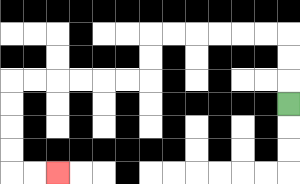{'start': '[12, 4]', 'end': '[2, 7]', 'path_directions': 'U,U,U,L,L,L,L,L,L,D,D,L,L,L,L,L,L,D,D,D,D,R,R', 'path_coordinates': '[[12, 4], [12, 3], [12, 2], [12, 1], [11, 1], [10, 1], [9, 1], [8, 1], [7, 1], [6, 1], [6, 2], [6, 3], [5, 3], [4, 3], [3, 3], [2, 3], [1, 3], [0, 3], [0, 4], [0, 5], [0, 6], [0, 7], [1, 7], [2, 7]]'}